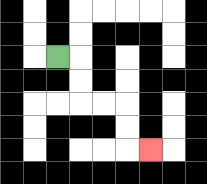{'start': '[2, 2]', 'end': '[6, 6]', 'path_directions': 'R,D,D,R,R,D,D,R', 'path_coordinates': '[[2, 2], [3, 2], [3, 3], [3, 4], [4, 4], [5, 4], [5, 5], [5, 6], [6, 6]]'}